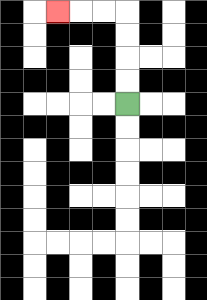{'start': '[5, 4]', 'end': '[2, 0]', 'path_directions': 'U,U,U,U,L,L,L', 'path_coordinates': '[[5, 4], [5, 3], [5, 2], [5, 1], [5, 0], [4, 0], [3, 0], [2, 0]]'}